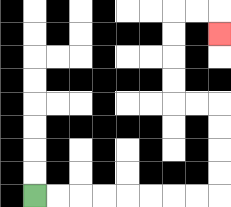{'start': '[1, 8]', 'end': '[9, 1]', 'path_directions': 'R,R,R,R,R,R,R,R,U,U,U,U,L,L,U,U,U,U,R,R,D', 'path_coordinates': '[[1, 8], [2, 8], [3, 8], [4, 8], [5, 8], [6, 8], [7, 8], [8, 8], [9, 8], [9, 7], [9, 6], [9, 5], [9, 4], [8, 4], [7, 4], [7, 3], [7, 2], [7, 1], [7, 0], [8, 0], [9, 0], [9, 1]]'}